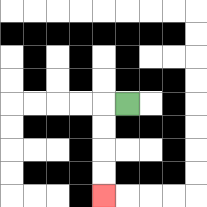{'start': '[5, 4]', 'end': '[4, 8]', 'path_directions': 'L,D,D,D,D', 'path_coordinates': '[[5, 4], [4, 4], [4, 5], [4, 6], [4, 7], [4, 8]]'}